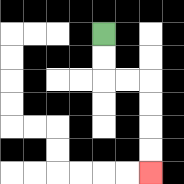{'start': '[4, 1]', 'end': '[6, 7]', 'path_directions': 'D,D,R,R,D,D,D,D', 'path_coordinates': '[[4, 1], [4, 2], [4, 3], [5, 3], [6, 3], [6, 4], [6, 5], [6, 6], [6, 7]]'}